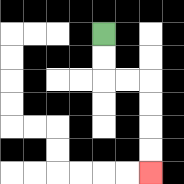{'start': '[4, 1]', 'end': '[6, 7]', 'path_directions': 'D,D,R,R,D,D,D,D', 'path_coordinates': '[[4, 1], [4, 2], [4, 3], [5, 3], [6, 3], [6, 4], [6, 5], [6, 6], [6, 7]]'}